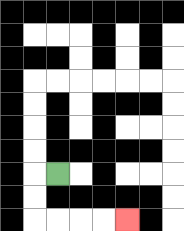{'start': '[2, 7]', 'end': '[5, 9]', 'path_directions': 'L,D,D,R,R,R,R', 'path_coordinates': '[[2, 7], [1, 7], [1, 8], [1, 9], [2, 9], [3, 9], [4, 9], [5, 9]]'}